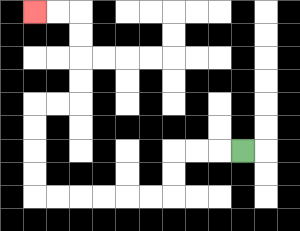{'start': '[10, 6]', 'end': '[1, 0]', 'path_directions': 'L,L,L,D,D,L,L,L,L,L,L,U,U,U,U,R,R,U,U,U,U,L,L', 'path_coordinates': '[[10, 6], [9, 6], [8, 6], [7, 6], [7, 7], [7, 8], [6, 8], [5, 8], [4, 8], [3, 8], [2, 8], [1, 8], [1, 7], [1, 6], [1, 5], [1, 4], [2, 4], [3, 4], [3, 3], [3, 2], [3, 1], [3, 0], [2, 0], [1, 0]]'}